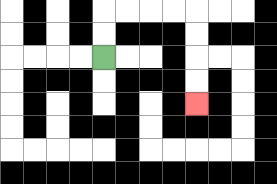{'start': '[4, 2]', 'end': '[8, 4]', 'path_directions': 'U,U,R,R,R,R,D,D,D,D', 'path_coordinates': '[[4, 2], [4, 1], [4, 0], [5, 0], [6, 0], [7, 0], [8, 0], [8, 1], [8, 2], [8, 3], [8, 4]]'}